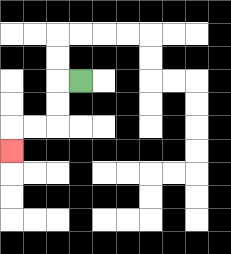{'start': '[3, 3]', 'end': '[0, 6]', 'path_directions': 'L,D,D,L,L,D', 'path_coordinates': '[[3, 3], [2, 3], [2, 4], [2, 5], [1, 5], [0, 5], [0, 6]]'}